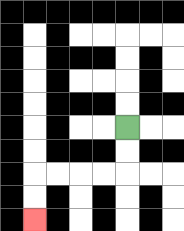{'start': '[5, 5]', 'end': '[1, 9]', 'path_directions': 'D,D,L,L,L,L,D,D', 'path_coordinates': '[[5, 5], [5, 6], [5, 7], [4, 7], [3, 7], [2, 7], [1, 7], [1, 8], [1, 9]]'}